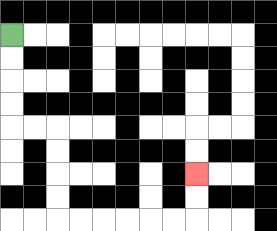{'start': '[0, 1]', 'end': '[8, 7]', 'path_directions': 'D,D,D,D,R,R,D,D,D,D,R,R,R,R,R,R,U,U', 'path_coordinates': '[[0, 1], [0, 2], [0, 3], [0, 4], [0, 5], [1, 5], [2, 5], [2, 6], [2, 7], [2, 8], [2, 9], [3, 9], [4, 9], [5, 9], [6, 9], [7, 9], [8, 9], [8, 8], [8, 7]]'}